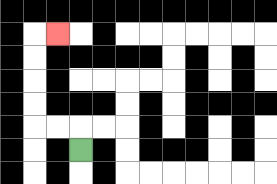{'start': '[3, 6]', 'end': '[2, 1]', 'path_directions': 'U,L,L,U,U,U,U,R', 'path_coordinates': '[[3, 6], [3, 5], [2, 5], [1, 5], [1, 4], [1, 3], [1, 2], [1, 1], [2, 1]]'}